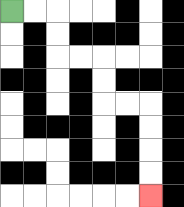{'start': '[0, 0]', 'end': '[6, 8]', 'path_directions': 'R,R,D,D,R,R,D,D,R,R,D,D,D,D', 'path_coordinates': '[[0, 0], [1, 0], [2, 0], [2, 1], [2, 2], [3, 2], [4, 2], [4, 3], [4, 4], [5, 4], [6, 4], [6, 5], [6, 6], [6, 7], [6, 8]]'}